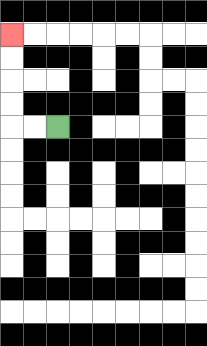{'start': '[2, 5]', 'end': '[0, 1]', 'path_directions': 'L,L,U,U,U,U', 'path_coordinates': '[[2, 5], [1, 5], [0, 5], [0, 4], [0, 3], [0, 2], [0, 1]]'}